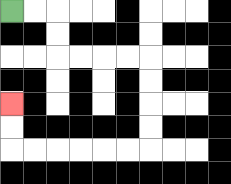{'start': '[0, 0]', 'end': '[0, 4]', 'path_directions': 'R,R,D,D,R,R,R,R,D,D,D,D,L,L,L,L,L,L,U,U', 'path_coordinates': '[[0, 0], [1, 0], [2, 0], [2, 1], [2, 2], [3, 2], [4, 2], [5, 2], [6, 2], [6, 3], [6, 4], [6, 5], [6, 6], [5, 6], [4, 6], [3, 6], [2, 6], [1, 6], [0, 6], [0, 5], [0, 4]]'}